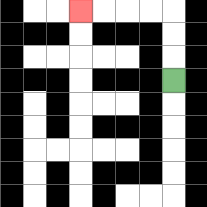{'start': '[7, 3]', 'end': '[3, 0]', 'path_directions': 'U,U,U,L,L,L,L', 'path_coordinates': '[[7, 3], [7, 2], [7, 1], [7, 0], [6, 0], [5, 0], [4, 0], [3, 0]]'}